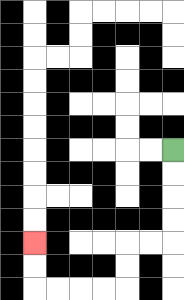{'start': '[7, 6]', 'end': '[1, 10]', 'path_directions': 'D,D,D,D,L,L,D,D,L,L,L,L,U,U', 'path_coordinates': '[[7, 6], [7, 7], [7, 8], [7, 9], [7, 10], [6, 10], [5, 10], [5, 11], [5, 12], [4, 12], [3, 12], [2, 12], [1, 12], [1, 11], [1, 10]]'}